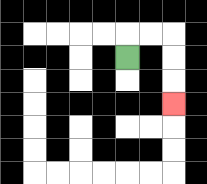{'start': '[5, 2]', 'end': '[7, 4]', 'path_directions': 'U,R,R,D,D,D', 'path_coordinates': '[[5, 2], [5, 1], [6, 1], [7, 1], [7, 2], [7, 3], [7, 4]]'}